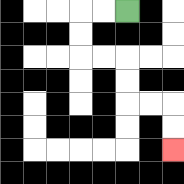{'start': '[5, 0]', 'end': '[7, 6]', 'path_directions': 'L,L,D,D,R,R,D,D,R,R,D,D', 'path_coordinates': '[[5, 0], [4, 0], [3, 0], [3, 1], [3, 2], [4, 2], [5, 2], [5, 3], [5, 4], [6, 4], [7, 4], [7, 5], [7, 6]]'}